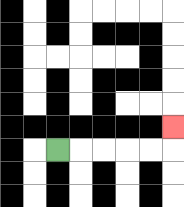{'start': '[2, 6]', 'end': '[7, 5]', 'path_directions': 'R,R,R,R,R,U', 'path_coordinates': '[[2, 6], [3, 6], [4, 6], [5, 6], [6, 6], [7, 6], [7, 5]]'}